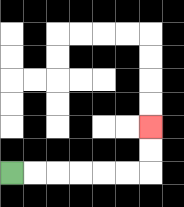{'start': '[0, 7]', 'end': '[6, 5]', 'path_directions': 'R,R,R,R,R,R,U,U', 'path_coordinates': '[[0, 7], [1, 7], [2, 7], [3, 7], [4, 7], [5, 7], [6, 7], [6, 6], [6, 5]]'}